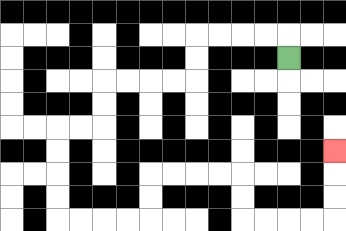{'start': '[12, 2]', 'end': '[14, 6]', 'path_directions': 'U,L,L,L,L,D,D,L,L,L,L,D,D,L,L,D,D,D,D,R,R,R,R,U,U,R,R,R,R,D,D,R,R,R,R,U,U,U', 'path_coordinates': '[[12, 2], [12, 1], [11, 1], [10, 1], [9, 1], [8, 1], [8, 2], [8, 3], [7, 3], [6, 3], [5, 3], [4, 3], [4, 4], [4, 5], [3, 5], [2, 5], [2, 6], [2, 7], [2, 8], [2, 9], [3, 9], [4, 9], [5, 9], [6, 9], [6, 8], [6, 7], [7, 7], [8, 7], [9, 7], [10, 7], [10, 8], [10, 9], [11, 9], [12, 9], [13, 9], [14, 9], [14, 8], [14, 7], [14, 6]]'}